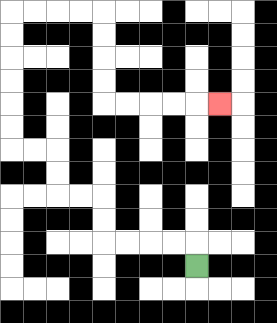{'start': '[8, 11]', 'end': '[9, 4]', 'path_directions': 'U,L,L,L,L,U,U,L,L,U,U,L,L,U,U,U,U,U,U,R,R,R,R,D,D,D,D,R,R,R,R,R', 'path_coordinates': '[[8, 11], [8, 10], [7, 10], [6, 10], [5, 10], [4, 10], [4, 9], [4, 8], [3, 8], [2, 8], [2, 7], [2, 6], [1, 6], [0, 6], [0, 5], [0, 4], [0, 3], [0, 2], [0, 1], [0, 0], [1, 0], [2, 0], [3, 0], [4, 0], [4, 1], [4, 2], [4, 3], [4, 4], [5, 4], [6, 4], [7, 4], [8, 4], [9, 4]]'}